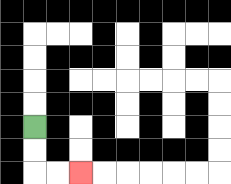{'start': '[1, 5]', 'end': '[3, 7]', 'path_directions': 'D,D,R,R', 'path_coordinates': '[[1, 5], [1, 6], [1, 7], [2, 7], [3, 7]]'}